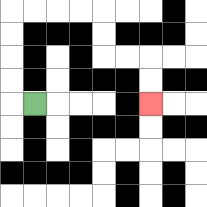{'start': '[1, 4]', 'end': '[6, 4]', 'path_directions': 'L,U,U,U,U,R,R,R,R,D,D,R,R,D,D', 'path_coordinates': '[[1, 4], [0, 4], [0, 3], [0, 2], [0, 1], [0, 0], [1, 0], [2, 0], [3, 0], [4, 0], [4, 1], [4, 2], [5, 2], [6, 2], [6, 3], [6, 4]]'}